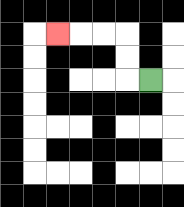{'start': '[6, 3]', 'end': '[2, 1]', 'path_directions': 'L,U,U,L,L,L', 'path_coordinates': '[[6, 3], [5, 3], [5, 2], [5, 1], [4, 1], [3, 1], [2, 1]]'}